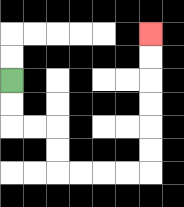{'start': '[0, 3]', 'end': '[6, 1]', 'path_directions': 'D,D,R,R,D,D,R,R,R,R,U,U,U,U,U,U', 'path_coordinates': '[[0, 3], [0, 4], [0, 5], [1, 5], [2, 5], [2, 6], [2, 7], [3, 7], [4, 7], [5, 7], [6, 7], [6, 6], [6, 5], [6, 4], [6, 3], [6, 2], [6, 1]]'}